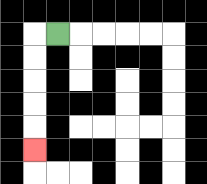{'start': '[2, 1]', 'end': '[1, 6]', 'path_directions': 'L,D,D,D,D,D', 'path_coordinates': '[[2, 1], [1, 1], [1, 2], [1, 3], [1, 4], [1, 5], [1, 6]]'}